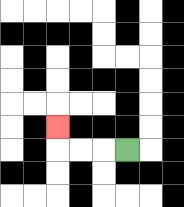{'start': '[5, 6]', 'end': '[2, 5]', 'path_directions': 'L,L,L,U', 'path_coordinates': '[[5, 6], [4, 6], [3, 6], [2, 6], [2, 5]]'}